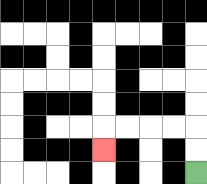{'start': '[8, 7]', 'end': '[4, 6]', 'path_directions': 'U,U,L,L,L,L,D', 'path_coordinates': '[[8, 7], [8, 6], [8, 5], [7, 5], [6, 5], [5, 5], [4, 5], [4, 6]]'}